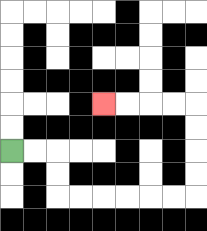{'start': '[0, 6]', 'end': '[4, 4]', 'path_directions': 'R,R,D,D,R,R,R,R,R,R,U,U,U,U,L,L,L,L', 'path_coordinates': '[[0, 6], [1, 6], [2, 6], [2, 7], [2, 8], [3, 8], [4, 8], [5, 8], [6, 8], [7, 8], [8, 8], [8, 7], [8, 6], [8, 5], [8, 4], [7, 4], [6, 4], [5, 4], [4, 4]]'}